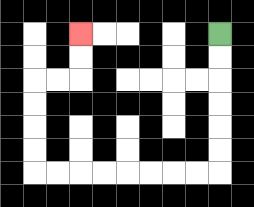{'start': '[9, 1]', 'end': '[3, 1]', 'path_directions': 'D,D,D,D,D,D,L,L,L,L,L,L,L,L,U,U,U,U,R,R,U,U', 'path_coordinates': '[[9, 1], [9, 2], [9, 3], [9, 4], [9, 5], [9, 6], [9, 7], [8, 7], [7, 7], [6, 7], [5, 7], [4, 7], [3, 7], [2, 7], [1, 7], [1, 6], [1, 5], [1, 4], [1, 3], [2, 3], [3, 3], [3, 2], [3, 1]]'}